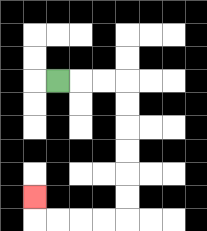{'start': '[2, 3]', 'end': '[1, 8]', 'path_directions': 'R,R,R,D,D,D,D,D,D,L,L,L,L,U', 'path_coordinates': '[[2, 3], [3, 3], [4, 3], [5, 3], [5, 4], [5, 5], [5, 6], [5, 7], [5, 8], [5, 9], [4, 9], [3, 9], [2, 9], [1, 9], [1, 8]]'}